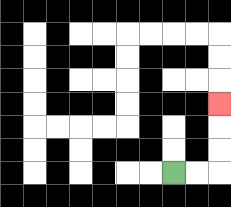{'start': '[7, 7]', 'end': '[9, 4]', 'path_directions': 'R,R,U,U,U', 'path_coordinates': '[[7, 7], [8, 7], [9, 7], [9, 6], [9, 5], [9, 4]]'}